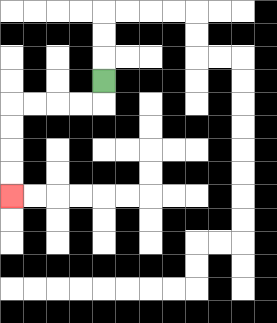{'start': '[4, 3]', 'end': '[0, 8]', 'path_directions': 'D,L,L,L,L,D,D,D,D', 'path_coordinates': '[[4, 3], [4, 4], [3, 4], [2, 4], [1, 4], [0, 4], [0, 5], [0, 6], [0, 7], [0, 8]]'}